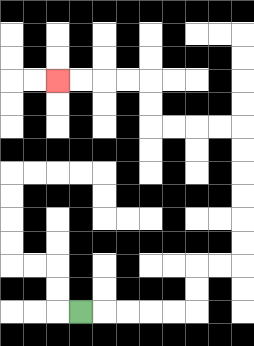{'start': '[3, 13]', 'end': '[2, 3]', 'path_directions': 'R,R,R,R,R,U,U,R,R,U,U,U,U,U,U,L,L,L,L,U,U,L,L,L,L', 'path_coordinates': '[[3, 13], [4, 13], [5, 13], [6, 13], [7, 13], [8, 13], [8, 12], [8, 11], [9, 11], [10, 11], [10, 10], [10, 9], [10, 8], [10, 7], [10, 6], [10, 5], [9, 5], [8, 5], [7, 5], [6, 5], [6, 4], [6, 3], [5, 3], [4, 3], [3, 3], [2, 3]]'}